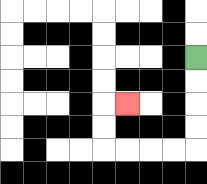{'start': '[8, 2]', 'end': '[5, 4]', 'path_directions': 'D,D,D,D,L,L,L,L,U,U,R', 'path_coordinates': '[[8, 2], [8, 3], [8, 4], [8, 5], [8, 6], [7, 6], [6, 6], [5, 6], [4, 6], [4, 5], [4, 4], [5, 4]]'}